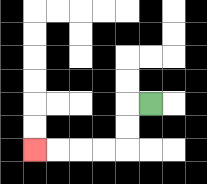{'start': '[6, 4]', 'end': '[1, 6]', 'path_directions': 'L,D,D,L,L,L,L', 'path_coordinates': '[[6, 4], [5, 4], [5, 5], [5, 6], [4, 6], [3, 6], [2, 6], [1, 6]]'}